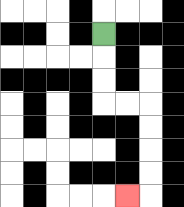{'start': '[4, 1]', 'end': '[5, 8]', 'path_directions': 'D,D,D,R,R,D,D,D,D,L', 'path_coordinates': '[[4, 1], [4, 2], [4, 3], [4, 4], [5, 4], [6, 4], [6, 5], [6, 6], [6, 7], [6, 8], [5, 8]]'}